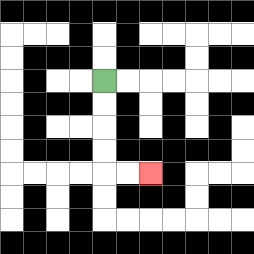{'start': '[4, 3]', 'end': '[6, 7]', 'path_directions': 'D,D,D,D,R,R', 'path_coordinates': '[[4, 3], [4, 4], [4, 5], [4, 6], [4, 7], [5, 7], [6, 7]]'}